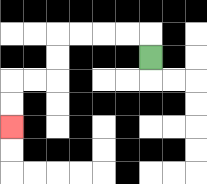{'start': '[6, 2]', 'end': '[0, 5]', 'path_directions': 'U,L,L,L,L,D,D,L,L,D,D', 'path_coordinates': '[[6, 2], [6, 1], [5, 1], [4, 1], [3, 1], [2, 1], [2, 2], [2, 3], [1, 3], [0, 3], [0, 4], [0, 5]]'}